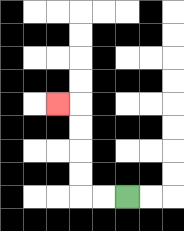{'start': '[5, 8]', 'end': '[2, 4]', 'path_directions': 'L,L,U,U,U,U,L', 'path_coordinates': '[[5, 8], [4, 8], [3, 8], [3, 7], [3, 6], [3, 5], [3, 4], [2, 4]]'}